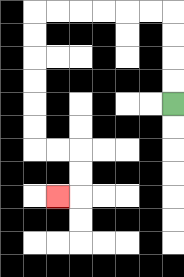{'start': '[7, 4]', 'end': '[2, 8]', 'path_directions': 'U,U,U,U,L,L,L,L,L,L,D,D,D,D,D,D,R,R,D,D,L', 'path_coordinates': '[[7, 4], [7, 3], [7, 2], [7, 1], [7, 0], [6, 0], [5, 0], [4, 0], [3, 0], [2, 0], [1, 0], [1, 1], [1, 2], [1, 3], [1, 4], [1, 5], [1, 6], [2, 6], [3, 6], [3, 7], [3, 8], [2, 8]]'}